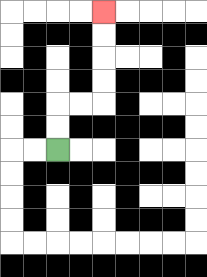{'start': '[2, 6]', 'end': '[4, 0]', 'path_directions': 'U,U,R,R,U,U,U,U', 'path_coordinates': '[[2, 6], [2, 5], [2, 4], [3, 4], [4, 4], [4, 3], [4, 2], [4, 1], [4, 0]]'}